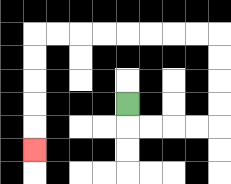{'start': '[5, 4]', 'end': '[1, 6]', 'path_directions': 'D,R,R,R,R,U,U,U,U,L,L,L,L,L,L,L,L,D,D,D,D,D', 'path_coordinates': '[[5, 4], [5, 5], [6, 5], [7, 5], [8, 5], [9, 5], [9, 4], [9, 3], [9, 2], [9, 1], [8, 1], [7, 1], [6, 1], [5, 1], [4, 1], [3, 1], [2, 1], [1, 1], [1, 2], [1, 3], [1, 4], [1, 5], [1, 6]]'}